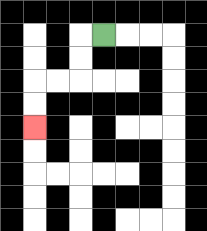{'start': '[4, 1]', 'end': '[1, 5]', 'path_directions': 'L,D,D,L,L,D,D', 'path_coordinates': '[[4, 1], [3, 1], [3, 2], [3, 3], [2, 3], [1, 3], [1, 4], [1, 5]]'}